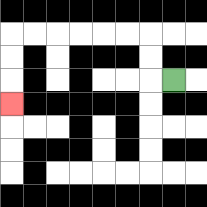{'start': '[7, 3]', 'end': '[0, 4]', 'path_directions': 'L,U,U,L,L,L,L,L,L,D,D,D', 'path_coordinates': '[[7, 3], [6, 3], [6, 2], [6, 1], [5, 1], [4, 1], [3, 1], [2, 1], [1, 1], [0, 1], [0, 2], [0, 3], [0, 4]]'}